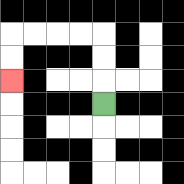{'start': '[4, 4]', 'end': '[0, 3]', 'path_directions': 'U,U,U,L,L,L,L,D,D', 'path_coordinates': '[[4, 4], [4, 3], [4, 2], [4, 1], [3, 1], [2, 1], [1, 1], [0, 1], [0, 2], [0, 3]]'}